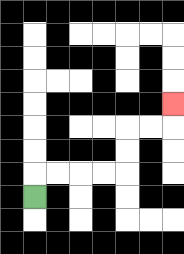{'start': '[1, 8]', 'end': '[7, 4]', 'path_directions': 'U,R,R,R,R,U,U,R,R,U', 'path_coordinates': '[[1, 8], [1, 7], [2, 7], [3, 7], [4, 7], [5, 7], [5, 6], [5, 5], [6, 5], [7, 5], [7, 4]]'}